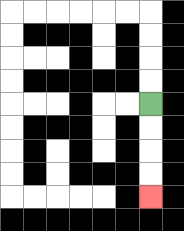{'start': '[6, 4]', 'end': '[6, 8]', 'path_directions': 'D,D,D,D', 'path_coordinates': '[[6, 4], [6, 5], [6, 6], [6, 7], [6, 8]]'}